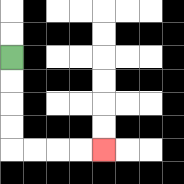{'start': '[0, 2]', 'end': '[4, 6]', 'path_directions': 'D,D,D,D,R,R,R,R', 'path_coordinates': '[[0, 2], [0, 3], [0, 4], [0, 5], [0, 6], [1, 6], [2, 6], [3, 6], [4, 6]]'}